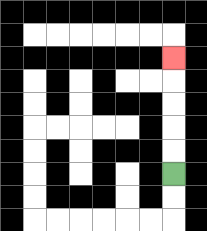{'start': '[7, 7]', 'end': '[7, 2]', 'path_directions': 'U,U,U,U,U', 'path_coordinates': '[[7, 7], [7, 6], [7, 5], [7, 4], [7, 3], [7, 2]]'}